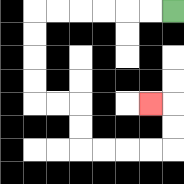{'start': '[7, 0]', 'end': '[6, 4]', 'path_directions': 'L,L,L,L,L,L,D,D,D,D,R,R,D,D,R,R,R,R,U,U,L', 'path_coordinates': '[[7, 0], [6, 0], [5, 0], [4, 0], [3, 0], [2, 0], [1, 0], [1, 1], [1, 2], [1, 3], [1, 4], [2, 4], [3, 4], [3, 5], [3, 6], [4, 6], [5, 6], [6, 6], [7, 6], [7, 5], [7, 4], [6, 4]]'}